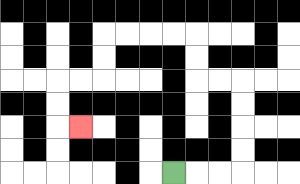{'start': '[7, 7]', 'end': '[3, 5]', 'path_directions': 'R,R,R,U,U,U,U,L,L,U,U,L,L,L,L,D,D,L,L,D,D,R', 'path_coordinates': '[[7, 7], [8, 7], [9, 7], [10, 7], [10, 6], [10, 5], [10, 4], [10, 3], [9, 3], [8, 3], [8, 2], [8, 1], [7, 1], [6, 1], [5, 1], [4, 1], [4, 2], [4, 3], [3, 3], [2, 3], [2, 4], [2, 5], [3, 5]]'}